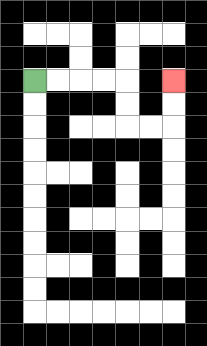{'start': '[1, 3]', 'end': '[7, 3]', 'path_directions': 'R,R,R,R,D,D,R,R,U,U', 'path_coordinates': '[[1, 3], [2, 3], [3, 3], [4, 3], [5, 3], [5, 4], [5, 5], [6, 5], [7, 5], [7, 4], [7, 3]]'}